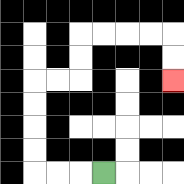{'start': '[4, 7]', 'end': '[7, 3]', 'path_directions': 'L,L,L,U,U,U,U,R,R,U,U,R,R,R,R,D,D', 'path_coordinates': '[[4, 7], [3, 7], [2, 7], [1, 7], [1, 6], [1, 5], [1, 4], [1, 3], [2, 3], [3, 3], [3, 2], [3, 1], [4, 1], [5, 1], [6, 1], [7, 1], [7, 2], [7, 3]]'}